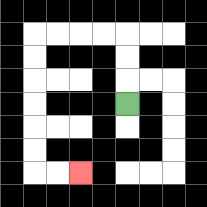{'start': '[5, 4]', 'end': '[3, 7]', 'path_directions': 'U,U,U,L,L,L,L,D,D,D,D,D,D,R,R', 'path_coordinates': '[[5, 4], [5, 3], [5, 2], [5, 1], [4, 1], [3, 1], [2, 1], [1, 1], [1, 2], [1, 3], [1, 4], [1, 5], [1, 6], [1, 7], [2, 7], [3, 7]]'}